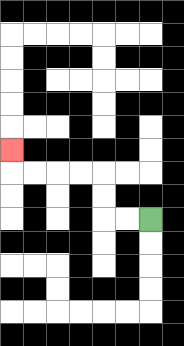{'start': '[6, 9]', 'end': '[0, 6]', 'path_directions': 'L,L,U,U,L,L,L,L,U', 'path_coordinates': '[[6, 9], [5, 9], [4, 9], [4, 8], [4, 7], [3, 7], [2, 7], [1, 7], [0, 7], [0, 6]]'}